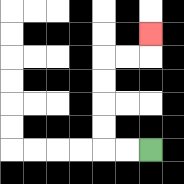{'start': '[6, 6]', 'end': '[6, 1]', 'path_directions': 'L,L,U,U,U,U,R,R,U', 'path_coordinates': '[[6, 6], [5, 6], [4, 6], [4, 5], [4, 4], [4, 3], [4, 2], [5, 2], [6, 2], [6, 1]]'}